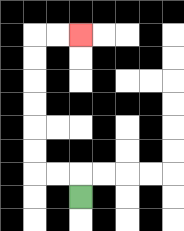{'start': '[3, 8]', 'end': '[3, 1]', 'path_directions': 'U,L,L,U,U,U,U,U,U,R,R', 'path_coordinates': '[[3, 8], [3, 7], [2, 7], [1, 7], [1, 6], [1, 5], [1, 4], [1, 3], [1, 2], [1, 1], [2, 1], [3, 1]]'}